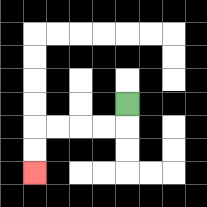{'start': '[5, 4]', 'end': '[1, 7]', 'path_directions': 'D,L,L,L,L,D,D', 'path_coordinates': '[[5, 4], [5, 5], [4, 5], [3, 5], [2, 5], [1, 5], [1, 6], [1, 7]]'}